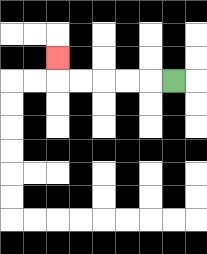{'start': '[7, 3]', 'end': '[2, 2]', 'path_directions': 'L,L,L,L,L,U', 'path_coordinates': '[[7, 3], [6, 3], [5, 3], [4, 3], [3, 3], [2, 3], [2, 2]]'}